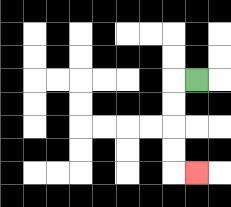{'start': '[8, 3]', 'end': '[8, 7]', 'path_directions': 'L,D,D,D,D,R', 'path_coordinates': '[[8, 3], [7, 3], [7, 4], [7, 5], [7, 6], [7, 7], [8, 7]]'}